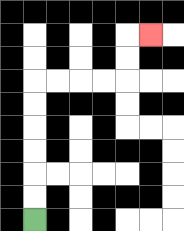{'start': '[1, 9]', 'end': '[6, 1]', 'path_directions': 'U,U,U,U,U,U,R,R,R,R,U,U,R', 'path_coordinates': '[[1, 9], [1, 8], [1, 7], [1, 6], [1, 5], [1, 4], [1, 3], [2, 3], [3, 3], [4, 3], [5, 3], [5, 2], [5, 1], [6, 1]]'}